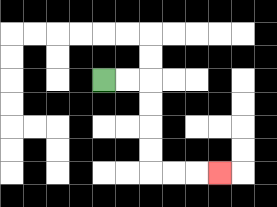{'start': '[4, 3]', 'end': '[9, 7]', 'path_directions': 'R,R,D,D,D,D,R,R,R', 'path_coordinates': '[[4, 3], [5, 3], [6, 3], [6, 4], [6, 5], [6, 6], [6, 7], [7, 7], [8, 7], [9, 7]]'}